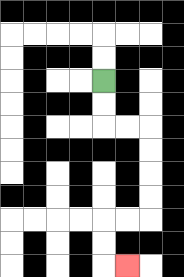{'start': '[4, 3]', 'end': '[5, 11]', 'path_directions': 'D,D,R,R,D,D,D,D,L,L,D,D,R', 'path_coordinates': '[[4, 3], [4, 4], [4, 5], [5, 5], [6, 5], [6, 6], [6, 7], [6, 8], [6, 9], [5, 9], [4, 9], [4, 10], [4, 11], [5, 11]]'}